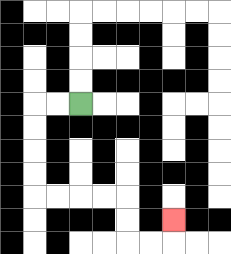{'start': '[3, 4]', 'end': '[7, 9]', 'path_directions': 'L,L,D,D,D,D,R,R,R,R,D,D,R,R,U', 'path_coordinates': '[[3, 4], [2, 4], [1, 4], [1, 5], [1, 6], [1, 7], [1, 8], [2, 8], [3, 8], [4, 8], [5, 8], [5, 9], [5, 10], [6, 10], [7, 10], [7, 9]]'}